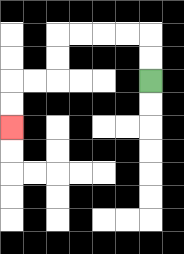{'start': '[6, 3]', 'end': '[0, 5]', 'path_directions': 'U,U,L,L,L,L,D,D,L,L,D,D', 'path_coordinates': '[[6, 3], [6, 2], [6, 1], [5, 1], [4, 1], [3, 1], [2, 1], [2, 2], [2, 3], [1, 3], [0, 3], [0, 4], [0, 5]]'}